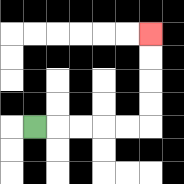{'start': '[1, 5]', 'end': '[6, 1]', 'path_directions': 'R,R,R,R,R,U,U,U,U', 'path_coordinates': '[[1, 5], [2, 5], [3, 5], [4, 5], [5, 5], [6, 5], [6, 4], [6, 3], [6, 2], [6, 1]]'}